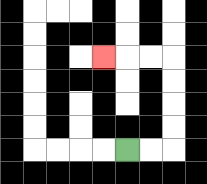{'start': '[5, 6]', 'end': '[4, 2]', 'path_directions': 'R,R,U,U,U,U,L,L,L', 'path_coordinates': '[[5, 6], [6, 6], [7, 6], [7, 5], [7, 4], [7, 3], [7, 2], [6, 2], [5, 2], [4, 2]]'}